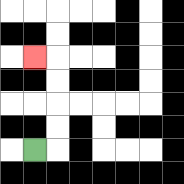{'start': '[1, 6]', 'end': '[1, 2]', 'path_directions': 'R,U,U,U,U,L', 'path_coordinates': '[[1, 6], [2, 6], [2, 5], [2, 4], [2, 3], [2, 2], [1, 2]]'}